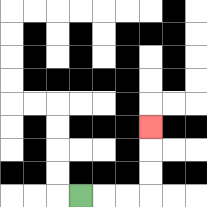{'start': '[3, 8]', 'end': '[6, 5]', 'path_directions': 'R,R,R,U,U,U', 'path_coordinates': '[[3, 8], [4, 8], [5, 8], [6, 8], [6, 7], [6, 6], [6, 5]]'}